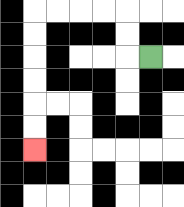{'start': '[6, 2]', 'end': '[1, 6]', 'path_directions': 'L,U,U,L,L,L,L,D,D,D,D,D,D', 'path_coordinates': '[[6, 2], [5, 2], [5, 1], [5, 0], [4, 0], [3, 0], [2, 0], [1, 0], [1, 1], [1, 2], [1, 3], [1, 4], [1, 5], [1, 6]]'}